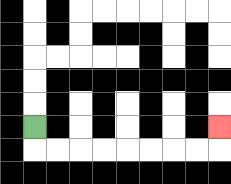{'start': '[1, 5]', 'end': '[9, 5]', 'path_directions': 'D,R,R,R,R,R,R,R,R,U', 'path_coordinates': '[[1, 5], [1, 6], [2, 6], [3, 6], [4, 6], [5, 6], [6, 6], [7, 6], [8, 6], [9, 6], [9, 5]]'}